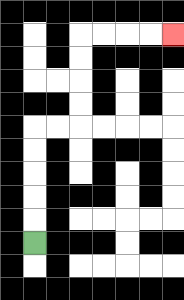{'start': '[1, 10]', 'end': '[7, 1]', 'path_directions': 'U,U,U,U,U,R,R,U,U,U,U,R,R,R,R', 'path_coordinates': '[[1, 10], [1, 9], [1, 8], [1, 7], [1, 6], [1, 5], [2, 5], [3, 5], [3, 4], [3, 3], [3, 2], [3, 1], [4, 1], [5, 1], [6, 1], [7, 1]]'}